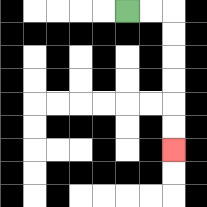{'start': '[5, 0]', 'end': '[7, 6]', 'path_directions': 'R,R,D,D,D,D,D,D', 'path_coordinates': '[[5, 0], [6, 0], [7, 0], [7, 1], [7, 2], [7, 3], [7, 4], [7, 5], [7, 6]]'}